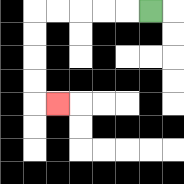{'start': '[6, 0]', 'end': '[2, 4]', 'path_directions': 'L,L,L,L,L,D,D,D,D,R', 'path_coordinates': '[[6, 0], [5, 0], [4, 0], [3, 0], [2, 0], [1, 0], [1, 1], [1, 2], [1, 3], [1, 4], [2, 4]]'}